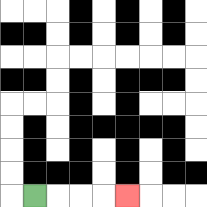{'start': '[1, 8]', 'end': '[5, 8]', 'path_directions': 'R,R,R,R', 'path_coordinates': '[[1, 8], [2, 8], [3, 8], [4, 8], [5, 8]]'}